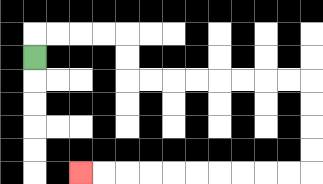{'start': '[1, 2]', 'end': '[3, 7]', 'path_directions': 'U,R,R,R,R,D,D,R,R,R,R,R,R,R,R,D,D,D,D,L,L,L,L,L,L,L,L,L,L', 'path_coordinates': '[[1, 2], [1, 1], [2, 1], [3, 1], [4, 1], [5, 1], [5, 2], [5, 3], [6, 3], [7, 3], [8, 3], [9, 3], [10, 3], [11, 3], [12, 3], [13, 3], [13, 4], [13, 5], [13, 6], [13, 7], [12, 7], [11, 7], [10, 7], [9, 7], [8, 7], [7, 7], [6, 7], [5, 7], [4, 7], [3, 7]]'}